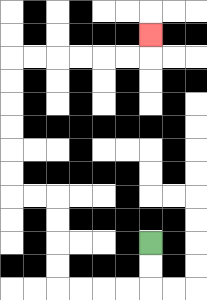{'start': '[6, 10]', 'end': '[6, 1]', 'path_directions': 'D,D,L,L,L,L,U,U,U,U,L,L,U,U,U,U,U,U,R,R,R,R,R,R,U', 'path_coordinates': '[[6, 10], [6, 11], [6, 12], [5, 12], [4, 12], [3, 12], [2, 12], [2, 11], [2, 10], [2, 9], [2, 8], [1, 8], [0, 8], [0, 7], [0, 6], [0, 5], [0, 4], [0, 3], [0, 2], [1, 2], [2, 2], [3, 2], [4, 2], [5, 2], [6, 2], [6, 1]]'}